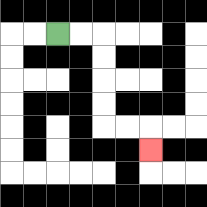{'start': '[2, 1]', 'end': '[6, 6]', 'path_directions': 'R,R,D,D,D,D,R,R,D', 'path_coordinates': '[[2, 1], [3, 1], [4, 1], [4, 2], [4, 3], [4, 4], [4, 5], [5, 5], [6, 5], [6, 6]]'}